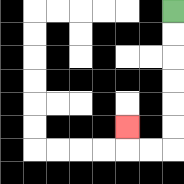{'start': '[7, 0]', 'end': '[5, 5]', 'path_directions': 'D,D,D,D,D,D,L,L,U', 'path_coordinates': '[[7, 0], [7, 1], [7, 2], [7, 3], [7, 4], [7, 5], [7, 6], [6, 6], [5, 6], [5, 5]]'}